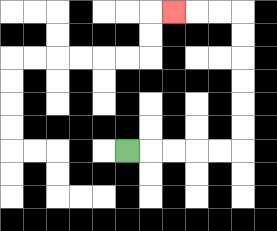{'start': '[5, 6]', 'end': '[7, 0]', 'path_directions': 'R,R,R,R,R,U,U,U,U,U,U,L,L,L', 'path_coordinates': '[[5, 6], [6, 6], [7, 6], [8, 6], [9, 6], [10, 6], [10, 5], [10, 4], [10, 3], [10, 2], [10, 1], [10, 0], [9, 0], [8, 0], [7, 0]]'}